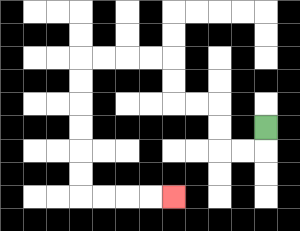{'start': '[11, 5]', 'end': '[7, 8]', 'path_directions': 'D,L,L,U,U,L,L,U,U,L,L,L,L,D,D,D,D,D,D,R,R,R,R', 'path_coordinates': '[[11, 5], [11, 6], [10, 6], [9, 6], [9, 5], [9, 4], [8, 4], [7, 4], [7, 3], [7, 2], [6, 2], [5, 2], [4, 2], [3, 2], [3, 3], [3, 4], [3, 5], [3, 6], [3, 7], [3, 8], [4, 8], [5, 8], [6, 8], [7, 8]]'}